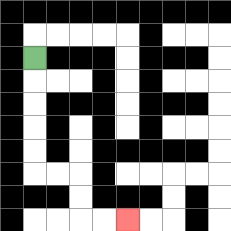{'start': '[1, 2]', 'end': '[5, 9]', 'path_directions': 'D,D,D,D,D,R,R,D,D,R,R', 'path_coordinates': '[[1, 2], [1, 3], [1, 4], [1, 5], [1, 6], [1, 7], [2, 7], [3, 7], [3, 8], [3, 9], [4, 9], [5, 9]]'}